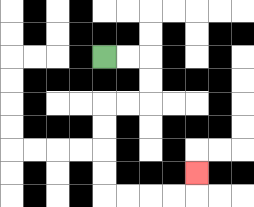{'start': '[4, 2]', 'end': '[8, 7]', 'path_directions': 'R,R,D,D,L,L,D,D,D,D,R,R,R,R,U', 'path_coordinates': '[[4, 2], [5, 2], [6, 2], [6, 3], [6, 4], [5, 4], [4, 4], [4, 5], [4, 6], [4, 7], [4, 8], [5, 8], [6, 8], [7, 8], [8, 8], [8, 7]]'}